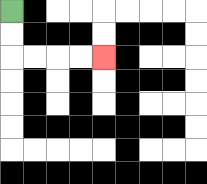{'start': '[0, 0]', 'end': '[4, 2]', 'path_directions': 'D,D,R,R,R,R', 'path_coordinates': '[[0, 0], [0, 1], [0, 2], [1, 2], [2, 2], [3, 2], [4, 2]]'}